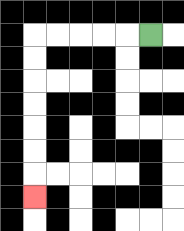{'start': '[6, 1]', 'end': '[1, 8]', 'path_directions': 'L,L,L,L,L,D,D,D,D,D,D,D', 'path_coordinates': '[[6, 1], [5, 1], [4, 1], [3, 1], [2, 1], [1, 1], [1, 2], [1, 3], [1, 4], [1, 5], [1, 6], [1, 7], [1, 8]]'}